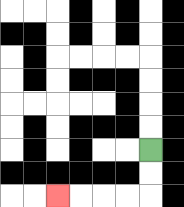{'start': '[6, 6]', 'end': '[2, 8]', 'path_directions': 'D,D,L,L,L,L', 'path_coordinates': '[[6, 6], [6, 7], [6, 8], [5, 8], [4, 8], [3, 8], [2, 8]]'}